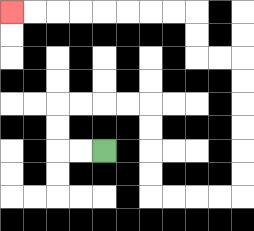{'start': '[4, 6]', 'end': '[0, 0]', 'path_directions': 'L,L,U,U,R,R,R,R,D,D,D,D,R,R,R,R,U,U,U,U,U,U,L,L,U,U,L,L,L,L,L,L,L,L', 'path_coordinates': '[[4, 6], [3, 6], [2, 6], [2, 5], [2, 4], [3, 4], [4, 4], [5, 4], [6, 4], [6, 5], [6, 6], [6, 7], [6, 8], [7, 8], [8, 8], [9, 8], [10, 8], [10, 7], [10, 6], [10, 5], [10, 4], [10, 3], [10, 2], [9, 2], [8, 2], [8, 1], [8, 0], [7, 0], [6, 0], [5, 0], [4, 0], [3, 0], [2, 0], [1, 0], [0, 0]]'}